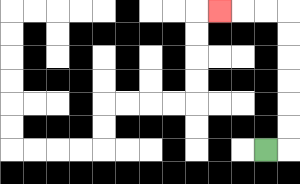{'start': '[11, 6]', 'end': '[9, 0]', 'path_directions': 'R,U,U,U,U,U,U,L,L,L', 'path_coordinates': '[[11, 6], [12, 6], [12, 5], [12, 4], [12, 3], [12, 2], [12, 1], [12, 0], [11, 0], [10, 0], [9, 0]]'}